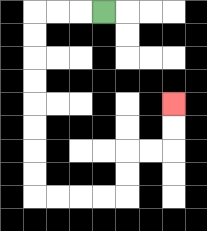{'start': '[4, 0]', 'end': '[7, 4]', 'path_directions': 'L,L,L,D,D,D,D,D,D,D,D,R,R,R,R,U,U,R,R,U,U', 'path_coordinates': '[[4, 0], [3, 0], [2, 0], [1, 0], [1, 1], [1, 2], [1, 3], [1, 4], [1, 5], [1, 6], [1, 7], [1, 8], [2, 8], [3, 8], [4, 8], [5, 8], [5, 7], [5, 6], [6, 6], [7, 6], [7, 5], [7, 4]]'}